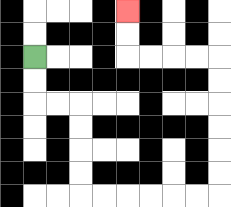{'start': '[1, 2]', 'end': '[5, 0]', 'path_directions': 'D,D,R,R,D,D,D,D,R,R,R,R,R,R,U,U,U,U,U,U,L,L,L,L,U,U', 'path_coordinates': '[[1, 2], [1, 3], [1, 4], [2, 4], [3, 4], [3, 5], [3, 6], [3, 7], [3, 8], [4, 8], [5, 8], [6, 8], [7, 8], [8, 8], [9, 8], [9, 7], [9, 6], [9, 5], [9, 4], [9, 3], [9, 2], [8, 2], [7, 2], [6, 2], [5, 2], [5, 1], [5, 0]]'}